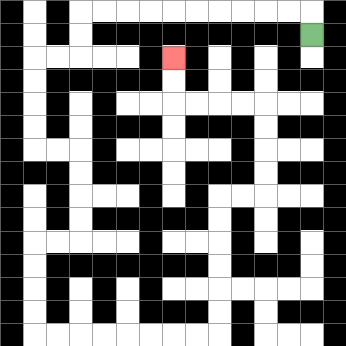{'start': '[13, 1]', 'end': '[7, 2]', 'path_directions': 'U,L,L,L,L,L,L,L,L,L,L,D,D,L,L,D,D,D,D,R,R,D,D,D,D,L,L,D,D,D,D,R,R,R,R,R,R,R,R,U,U,U,U,U,U,R,R,U,U,U,U,L,L,L,L,U,U', 'path_coordinates': '[[13, 1], [13, 0], [12, 0], [11, 0], [10, 0], [9, 0], [8, 0], [7, 0], [6, 0], [5, 0], [4, 0], [3, 0], [3, 1], [3, 2], [2, 2], [1, 2], [1, 3], [1, 4], [1, 5], [1, 6], [2, 6], [3, 6], [3, 7], [3, 8], [3, 9], [3, 10], [2, 10], [1, 10], [1, 11], [1, 12], [1, 13], [1, 14], [2, 14], [3, 14], [4, 14], [5, 14], [6, 14], [7, 14], [8, 14], [9, 14], [9, 13], [9, 12], [9, 11], [9, 10], [9, 9], [9, 8], [10, 8], [11, 8], [11, 7], [11, 6], [11, 5], [11, 4], [10, 4], [9, 4], [8, 4], [7, 4], [7, 3], [7, 2]]'}